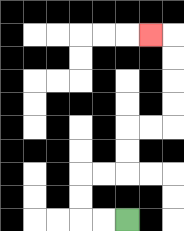{'start': '[5, 9]', 'end': '[6, 1]', 'path_directions': 'L,L,U,U,R,R,U,U,R,R,U,U,U,U,L', 'path_coordinates': '[[5, 9], [4, 9], [3, 9], [3, 8], [3, 7], [4, 7], [5, 7], [5, 6], [5, 5], [6, 5], [7, 5], [7, 4], [7, 3], [7, 2], [7, 1], [6, 1]]'}